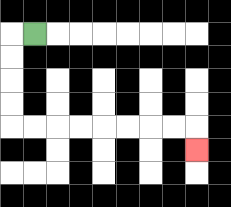{'start': '[1, 1]', 'end': '[8, 6]', 'path_directions': 'L,D,D,D,D,R,R,R,R,R,R,R,R,D', 'path_coordinates': '[[1, 1], [0, 1], [0, 2], [0, 3], [0, 4], [0, 5], [1, 5], [2, 5], [3, 5], [4, 5], [5, 5], [6, 5], [7, 5], [8, 5], [8, 6]]'}